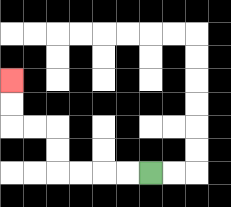{'start': '[6, 7]', 'end': '[0, 3]', 'path_directions': 'L,L,L,L,U,U,L,L,U,U', 'path_coordinates': '[[6, 7], [5, 7], [4, 7], [3, 7], [2, 7], [2, 6], [2, 5], [1, 5], [0, 5], [0, 4], [0, 3]]'}